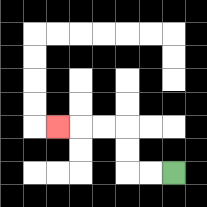{'start': '[7, 7]', 'end': '[2, 5]', 'path_directions': 'L,L,U,U,L,L,L', 'path_coordinates': '[[7, 7], [6, 7], [5, 7], [5, 6], [5, 5], [4, 5], [3, 5], [2, 5]]'}